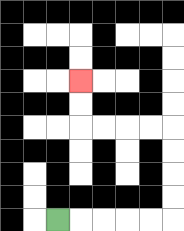{'start': '[2, 9]', 'end': '[3, 3]', 'path_directions': 'R,R,R,R,R,U,U,U,U,L,L,L,L,U,U', 'path_coordinates': '[[2, 9], [3, 9], [4, 9], [5, 9], [6, 9], [7, 9], [7, 8], [7, 7], [7, 6], [7, 5], [6, 5], [5, 5], [4, 5], [3, 5], [3, 4], [3, 3]]'}